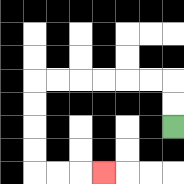{'start': '[7, 5]', 'end': '[4, 7]', 'path_directions': 'U,U,L,L,L,L,L,L,D,D,D,D,R,R,R', 'path_coordinates': '[[7, 5], [7, 4], [7, 3], [6, 3], [5, 3], [4, 3], [3, 3], [2, 3], [1, 3], [1, 4], [1, 5], [1, 6], [1, 7], [2, 7], [3, 7], [4, 7]]'}